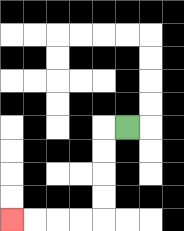{'start': '[5, 5]', 'end': '[0, 9]', 'path_directions': 'L,D,D,D,D,L,L,L,L', 'path_coordinates': '[[5, 5], [4, 5], [4, 6], [4, 7], [4, 8], [4, 9], [3, 9], [2, 9], [1, 9], [0, 9]]'}